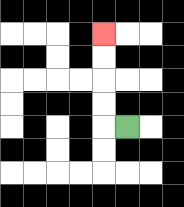{'start': '[5, 5]', 'end': '[4, 1]', 'path_directions': 'L,U,U,U,U', 'path_coordinates': '[[5, 5], [4, 5], [4, 4], [4, 3], [4, 2], [4, 1]]'}